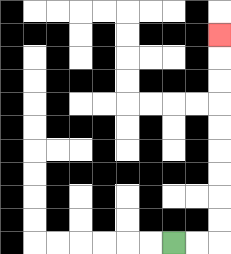{'start': '[7, 10]', 'end': '[9, 1]', 'path_directions': 'R,R,U,U,U,U,U,U,U,U,U', 'path_coordinates': '[[7, 10], [8, 10], [9, 10], [9, 9], [9, 8], [9, 7], [9, 6], [9, 5], [9, 4], [9, 3], [9, 2], [9, 1]]'}